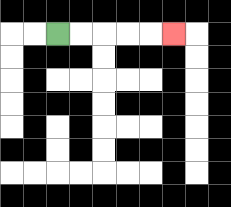{'start': '[2, 1]', 'end': '[7, 1]', 'path_directions': 'R,R,R,R,R', 'path_coordinates': '[[2, 1], [3, 1], [4, 1], [5, 1], [6, 1], [7, 1]]'}